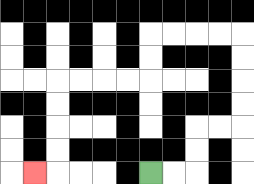{'start': '[6, 7]', 'end': '[1, 7]', 'path_directions': 'R,R,U,U,R,R,U,U,U,U,L,L,L,L,D,D,L,L,L,L,D,D,D,D,L', 'path_coordinates': '[[6, 7], [7, 7], [8, 7], [8, 6], [8, 5], [9, 5], [10, 5], [10, 4], [10, 3], [10, 2], [10, 1], [9, 1], [8, 1], [7, 1], [6, 1], [6, 2], [6, 3], [5, 3], [4, 3], [3, 3], [2, 3], [2, 4], [2, 5], [2, 6], [2, 7], [1, 7]]'}